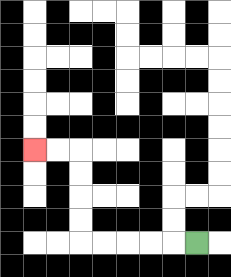{'start': '[8, 10]', 'end': '[1, 6]', 'path_directions': 'L,L,L,L,L,U,U,U,U,L,L', 'path_coordinates': '[[8, 10], [7, 10], [6, 10], [5, 10], [4, 10], [3, 10], [3, 9], [3, 8], [3, 7], [3, 6], [2, 6], [1, 6]]'}